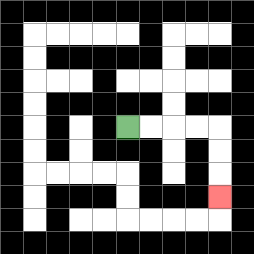{'start': '[5, 5]', 'end': '[9, 8]', 'path_directions': 'R,R,R,R,D,D,D', 'path_coordinates': '[[5, 5], [6, 5], [7, 5], [8, 5], [9, 5], [9, 6], [9, 7], [9, 8]]'}